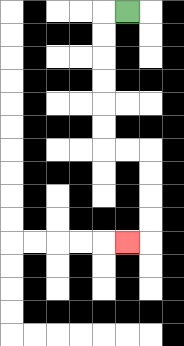{'start': '[5, 0]', 'end': '[5, 10]', 'path_directions': 'L,D,D,D,D,D,D,R,R,D,D,D,D,L', 'path_coordinates': '[[5, 0], [4, 0], [4, 1], [4, 2], [4, 3], [4, 4], [4, 5], [4, 6], [5, 6], [6, 6], [6, 7], [6, 8], [6, 9], [6, 10], [5, 10]]'}